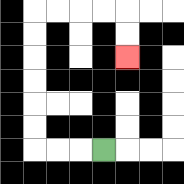{'start': '[4, 6]', 'end': '[5, 2]', 'path_directions': 'L,L,L,U,U,U,U,U,U,R,R,R,R,D,D', 'path_coordinates': '[[4, 6], [3, 6], [2, 6], [1, 6], [1, 5], [1, 4], [1, 3], [1, 2], [1, 1], [1, 0], [2, 0], [3, 0], [4, 0], [5, 0], [5, 1], [5, 2]]'}